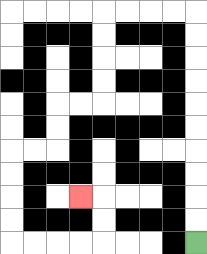{'start': '[8, 10]', 'end': '[3, 8]', 'path_directions': 'U,U,U,U,U,U,U,U,U,U,L,L,L,L,D,D,D,D,L,L,D,D,L,L,D,D,D,D,R,R,R,R,U,U,L', 'path_coordinates': '[[8, 10], [8, 9], [8, 8], [8, 7], [8, 6], [8, 5], [8, 4], [8, 3], [8, 2], [8, 1], [8, 0], [7, 0], [6, 0], [5, 0], [4, 0], [4, 1], [4, 2], [4, 3], [4, 4], [3, 4], [2, 4], [2, 5], [2, 6], [1, 6], [0, 6], [0, 7], [0, 8], [0, 9], [0, 10], [1, 10], [2, 10], [3, 10], [4, 10], [4, 9], [4, 8], [3, 8]]'}